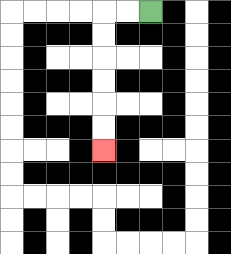{'start': '[6, 0]', 'end': '[4, 6]', 'path_directions': 'L,L,D,D,D,D,D,D', 'path_coordinates': '[[6, 0], [5, 0], [4, 0], [4, 1], [4, 2], [4, 3], [4, 4], [4, 5], [4, 6]]'}